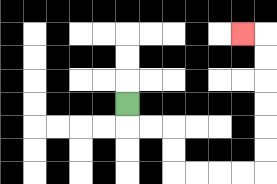{'start': '[5, 4]', 'end': '[10, 1]', 'path_directions': 'D,R,R,D,D,R,R,R,R,U,U,U,U,U,U,L', 'path_coordinates': '[[5, 4], [5, 5], [6, 5], [7, 5], [7, 6], [7, 7], [8, 7], [9, 7], [10, 7], [11, 7], [11, 6], [11, 5], [11, 4], [11, 3], [11, 2], [11, 1], [10, 1]]'}